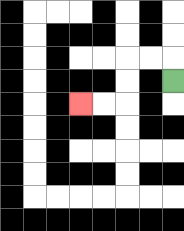{'start': '[7, 3]', 'end': '[3, 4]', 'path_directions': 'U,L,L,D,D,L,L', 'path_coordinates': '[[7, 3], [7, 2], [6, 2], [5, 2], [5, 3], [5, 4], [4, 4], [3, 4]]'}